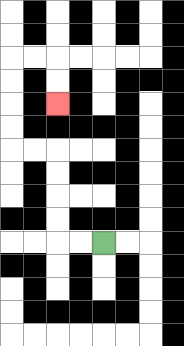{'start': '[4, 10]', 'end': '[2, 4]', 'path_directions': 'L,L,U,U,U,U,L,L,U,U,U,U,R,R,D,D', 'path_coordinates': '[[4, 10], [3, 10], [2, 10], [2, 9], [2, 8], [2, 7], [2, 6], [1, 6], [0, 6], [0, 5], [0, 4], [0, 3], [0, 2], [1, 2], [2, 2], [2, 3], [2, 4]]'}